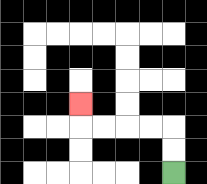{'start': '[7, 7]', 'end': '[3, 4]', 'path_directions': 'U,U,L,L,L,L,U', 'path_coordinates': '[[7, 7], [7, 6], [7, 5], [6, 5], [5, 5], [4, 5], [3, 5], [3, 4]]'}